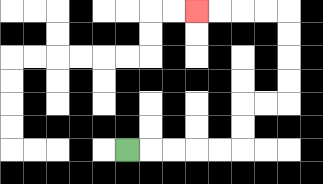{'start': '[5, 6]', 'end': '[8, 0]', 'path_directions': 'R,R,R,R,R,U,U,R,R,U,U,U,U,L,L,L,L', 'path_coordinates': '[[5, 6], [6, 6], [7, 6], [8, 6], [9, 6], [10, 6], [10, 5], [10, 4], [11, 4], [12, 4], [12, 3], [12, 2], [12, 1], [12, 0], [11, 0], [10, 0], [9, 0], [8, 0]]'}